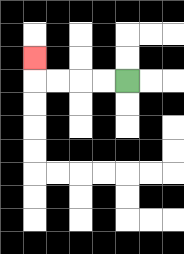{'start': '[5, 3]', 'end': '[1, 2]', 'path_directions': 'L,L,L,L,U', 'path_coordinates': '[[5, 3], [4, 3], [3, 3], [2, 3], [1, 3], [1, 2]]'}